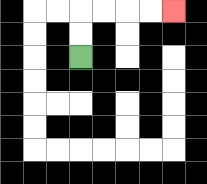{'start': '[3, 2]', 'end': '[7, 0]', 'path_directions': 'U,U,R,R,R,R', 'path_coordinates': '[[3, 2], [3, 1], [3, 0], [4, 0], [5, 0], [6, 0], [7, 0]]'}